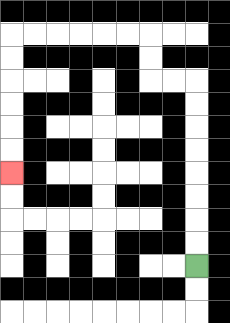{'start': '[8, 11]', 'end': '[0, 7]', 'path_directions': 'U,U,U,U,U,U,U,U,L,L,U,U,L,L,L,L,L,L,D,D,D,D,D,D', 'path_coordinates': '[[8, 11], [8, 10], [8, 9], [8, 8], [8, 7], [8, 6], [8, 5], [8, 4], [8, 3], [7, 3], [6, 3], [6, 2], [6, 1], [5, 1], [4, 1], [3, 1], [2, 1], [1, 1], [0, 1], [0, 2], [0, 3], [0, 4], [0, 5], [0, 6], [0, 7]]'}